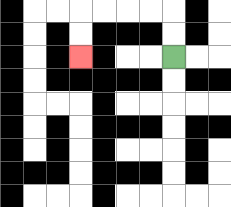{'start': '[7, 2]', 'end': '[3, 2]', 'path_directions': 'U,U,L,L,L,L,D,D', 'path_coordinates': '[[7, 2], [7, 1], [7, 0], [6, 0], [5, 0], [4, 0], [3, 0], [3, 1], [3, 2]]'}